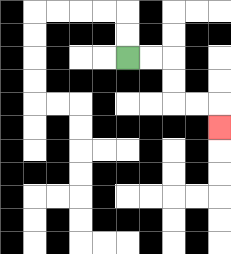{'start': '[5, 2]', 'end': '[9, 5]', 'path_directions': 'R,R,D,D,R,R,D', 'path_coordinates': '[[5, 2], [6, 2], [7, 2], [7, 3], [7, 4], [8, 4], [9, 4], [9, 5]]'}